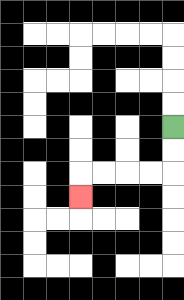{'start': '[7, 5]', 'end': '[3, 8]', 'path_directions': 'D,D,L,L,L,L,D', 'path_coordinates': '[[7, 5], [7, 6], [7, 7], [6, 7], [5, 7], [4, 7], [3, 7], [3, 8]]'}